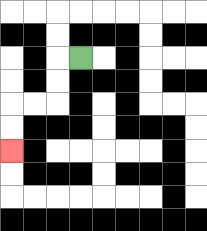{'start': '[3, 2]', 'end': '[0, 6]', 'path_directions': 'L,D,D,L,L,D,D', 'path_coordinates': '[[3, 2], [2, 2], [2, 3], [2, 4], [1, 4], [0, 4], [0, 5], [0, 6]]'}